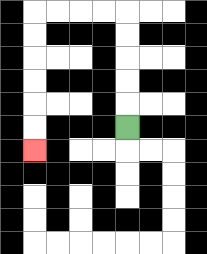{'start': '[5, 5]', 'end': '[1, 6]', 'path_directions': 'U,U,U,U,U,L,L,L,L,D,D,D,D,D,D', 'path_coordinates': '[[5, 5], [5, 4], [5, 3], [5, 2], [5, 1], [5, 0], [4, 0], [3, 0], [2, 0], [1, 0], [1, 1], [1, 2], [1, 3], [1, 4], [1, 5], [1, 6]]'}